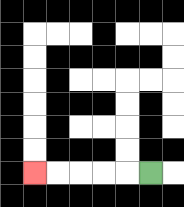{'start': '[6, 7]', 'end': '[1, 7]', 'path_directions': 'L,L,L,L,L', 'path_coordinates': '[[6, 7], [5, 7], [4, 7], [3, 7], [2, 7], [1, 7]]'}